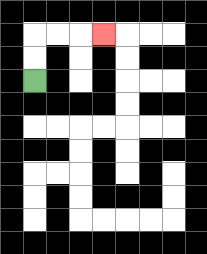{'start': '[1, 3]', 'end': '[4, 1]', 'path_directions': 'U,U,R,R,R', 'path_coordinates': '[[1, 3], [1, 2], [1, 1], [2, 1], [3, 1], [4, 1]]'}